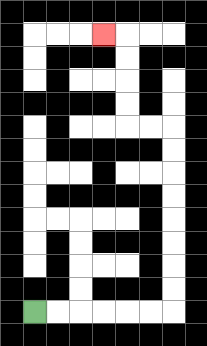{'start': '[1, 13]', 'end': '[4, 1]', 'path_directions': 'R,R,R,R,R,R,U,U,U,U,U,U,U,U,L,L,U,U,U,U,L', 'path_coordinates': '[[1, 13], [2, 13], [3, 13], [4, 13], [5, 13], [6, 13], [7, 13], [7, 12], [7, 11], [7, 10], [7, 9], [7, 8], [7, 7], [7, 6], [7, 5], [6, 5], [5, 5], [5, 4], [5, 3], [5, 2], [5, 1], [4, 1]]'}